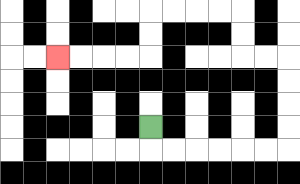{'start': '[6, 5]', 'end': '[2, 2]', 'path_directions': 'D,R,R,R,R,R,R,U,U,U,U,L,L,U,U,L,L,L,L,D,D,L,L,L,L', 'path_coordinates': '[[6, 5], [6, 6], [7, 6], [8, 6], [9, 6], [10, 6], [11, 6], [12, 6], [12, 5], [12, 4], [12, 3], [12, 2], [11, 2], [10, 2], [10, 1], [10, 0], [9, 0], [8, 0], [7, 0], [6, 0], [6, 1], [6, 2], [5, 2], [4, 2], [3, 2], [2, 2]]'}